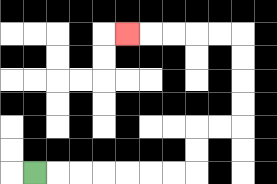{'start': '[1, 7]', 'end': '[5, 1]', 'path_directions': 'R,R,R,R,R,R,R,U,U,R,R,U,U,U,U,L,L,L,L,L', 'path_coordinates': '[[1, 7], [2, 7], [3, 7], [4, 7], [5, 7], [6, 7], [7, 7], [8, 7], [8, 6], [8, 5], [9, 5], [10, 5], [10, 4], [10, 3], [10, 2], [10, 1], [9, 1], [8, 1], [7, 1], [6, 1], [5, 1]]'}